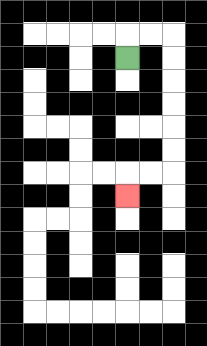{'start': '[5, 2]', 'end': '[5, 8]', 'path_directions': 'U,R,R,D,D,D,D,D,D,L,L,D', 'path_coordinates': '[[5, 2], [5, 1], [6, 1], [7, 1], [7, 2], [7, 3], [7, 4], [7, 5], [7, 6], [7, 7], [6, 7], [5, 7], [5, 8]]'}